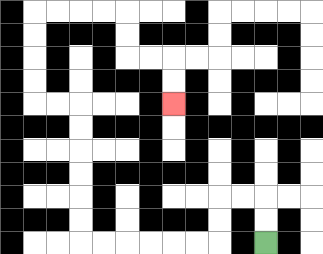{'start': '[11, 10]', 'end': '[7, 4]', 'path_directions': 'U,U,L,L,D,D,L,L,L,L,L,L,U,U,U,U,U,U,L,L,U,U,U,U,R,R,R,R,D,D,R,R,D,D', 'path_coordinates': '[[11, 10], [11, 9], [11, 8], [10, 8], [9, 8], [9, 9], [9, 10], [8, 10], [7, 10], [6, 10], [5, 10], [4, 10], [3, 10], [3, 9], [3, 8], [3, 7], [3, 6], [3, 5], [3, 4], [2, 4], [1, 4], [1, 3], [1, 2], [1, 1], [1, 0], [2, 0], [3, 0], [4, 0], [5, 0], [5, 1], [5, 2], [6, 2], [7, 2], [7, 3], [7, 4]]'}